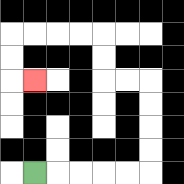{'start': '[1, 7]', 'end': '[1, 3]', 'path_directions': 'R,R,R,R,R,U,U,U,U,L,L,U,U,L,L,L,L,D,D,R', 'path_coordinates': '[[1, 7], [2, 7], [3, 7], [4, 7], [5, 7], [6, 7], [6, 6], [6, 5], [6, 4], [6, 3], [5, 3], [4, 3], [4, 2], [4, 1], [3, 1], [2, 1], [1, 1], [0, 1], [0, 2], [0, 3], [1, 3]]'}